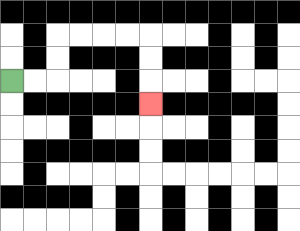{'start': '[0, 3]', 'end': '[6, 4]', 'path_directions': 'R,R,U,U,R,R,R,R,D,D,D', 'path_coordinates': '[[0, 3], [1, 3], [2, 3], [2, 2], [2, 1], [3, 1], [4, 1], [5, 1], [6, 1], [6, 2], [6, 3], [6, 4]]'}